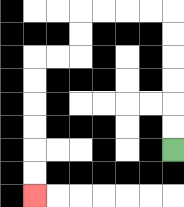{'start': '[7, 6]', 'end': '[1, 8]', 'path_directions': 'U,U,U,U,U,U,L,L,L,L,D,D,L,L,D,D,D,D,D,D', 'path_coordinates': '[[7, 6], [7, 5], [7, 4], [7, 3], [7, 2], [7, 1], [7, 0], [6, 0], [5, 0], [4, 0], [3, 0], [3, 1], [3, 2], [2, 2], [1, 2], [1, 3], [1, 4], [1, 5], [1, 6], [1, 7], [1, 8]]'}